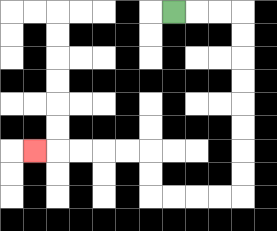{'start': '[7, 0]', 'end': '[1, 6]', 'path_directions': 'R,R,R,D,D,D,D,D,D,D,D,L,L,L,L,U,U,L,L,L,L,L', 'path_coordinates': '[[7, 0], [8, 0], [9, 0], [10, 0], [10, 1], [10, 2], [10, 3], [10, 4], [10, 5], [10, 6], [10, 7], [10, 8], [9, 8], [8, 8], [7, 8], [6, 8], [6, 7], [6, 6], [5, 6], [4, 6], [3, 6], [2, 6], [1, 6]]'}